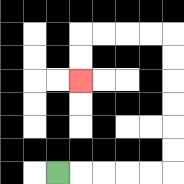{'start': '[2, 7]', 'end': '[3, 3]', 'path_directions': 'R,R,R,R,R,U,U,U,U,U,U,L,L,L,L,D,D', 'path_coordinates': '[[2, 7], [3, 7], [4, 7], [5, 7], [6, 7], [7, 7], [7, 6], [7, 5], [7, 4], [7, 3], [7, 2], [7, 1], [6, 1], [5, 1], [4, 1], [3, 1], [3, 2], [3, 3]]'}